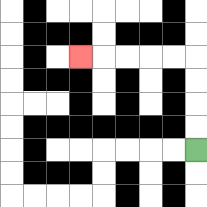{'start': '[8, 6]', 'end': '[3, 2]', 'path_directions': 'U,U,U,U,L,L,L,L,L', 'path_coordinates': '[[8, 6], [8, 5], [8, 4], [8, 3], [8, 2], [7, 2], [6, 2], [5, 2], [4, 2], [3, 2]]'}